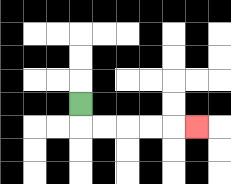{'start': '[3, 4]', 'end': '[8, 5]', 'path_directions': 'D,R,R,R,R,R', 'path_coordinates': '[[3, 4], [3, 5], [4, 5], [5, 5], [6, 5], [7, 5], [8, 5]]'}